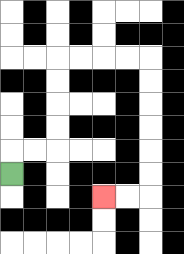{'start': '[0, 7]', 'end': '[4, 8]', 'path_directions': 'U,R,R,U,U,U,U,R,R,R,R,D,D,D,D,D,D,L,L', 'path_coordinates': '[[0, 7], [0, 6], [1, 6], [2, 6], [2, 5], [2, 4], [2, 3], [2, 2], [3, 2], [4, 2], [5, 2], [6, 2], [6, 3], [6, 4], [6, 5], [6, 6], [6, 7], [6, 8], [5, 8], [4, 8]]'}